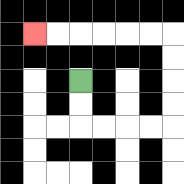{'start': '[3, 3]', 'end': '[1, 1]', 'path_directions': 'D,D,R,R,R,R,U,U,U,U,L,L,L,L,L,L', 'path_coordinates': '[[3, 3], [3, 4], [3, 5], [4, 5], [5, 5], [6, 5], [7, 5], [7, 4], [7, 3], [7, 2], [7, 1], [6, 1], [5, 1], [4, 1], [3, 1], [2, 1], [1, 1]]'}